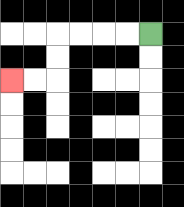{'start': '[6, 1]', 'end': '[0, 3]', 'path_directions': 'L,L,L,L,D,D,L,L', 'path_coordinates': '[[6, 1], [5, 1], [4, 1], [3, 1], [2, 1], [2, 2], [2, 3], [1, 3], [0, 3]]'}